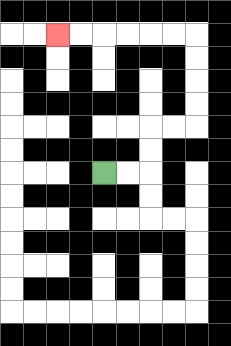{'start': '[4, 7]', 'end': '[2, 1]', 'path_directions': 'R,R,U,U,R,R,U,U,U,U,L,L,L,L,L,L', 'path_coordinates': '[[4, 7], [5, 7], [6, 7], [6, 6], [6, 5], [7, 5], [8, 5], [8, 4], [8, 3], [8, 2], [8, 1], [7, 1], [6, 1], [5, 1], [4, 1], [3, 1], [2, 1]]'}